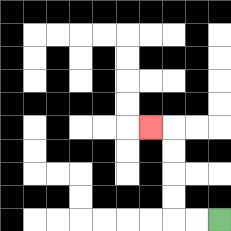{'start': '[9, 9]', 'end': '[6, 5]', 'path_directions': 'L,L,U,U,U,U,L', 'path_coordinates': '[[9, 9], [8, 9], [7, 9], [7, 8], [7, 7], [7, 6], [7, 5], [6, 5]]'}